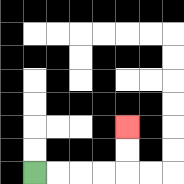{'start': '[1, 7]', 'end': '[5, 5]', 'path_directions': 'R,R,R,R,U,U', 'path_coordinates': '[[1, 7], [2, 7], [3, 7], [4, 7], [5, 7], [5, 6], [5, 5]]'}